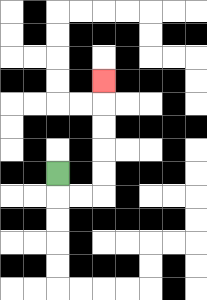{'start': '[2, 7]', 'end': '[4, 3]', 'path_directions': 'D,R,R,U,U,U,U,U', 'path_coordinates': '[[2, 7], [2, 8], [3, 8], [4, 8], [4, 7], [4, 6], [4, 5], [4, 4], [4, 3]]'}